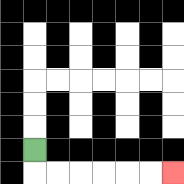{'start': '[1, 6]', 'end': '[7, 7]', 'path_directions': 'D,R,R,R,R,R,R', 'path_coordinates': '[[1, 6], [1, 7], [2, 7], [3, 7], [4, 7], [5, 7], [6, 7], [7, 7]]'}